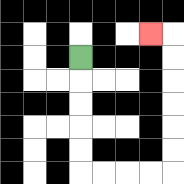{'start': '[3, 2]', 'end': '[6, 1]', 'path_directions': 'D,D,D,D,D,R,R,R,R,U,U,U,U,U,U,L', 'path_coordinates': '[[3, 2], [3, 3], [3, 4], [3, 5], [3, 6], [3, 7], [4, 7], [5, 7], [6, 7], [7, 7], [7, 6], [7, 5], [7, 4], [7, 3], [7, 2], [7, 1], [6, 1]]'}